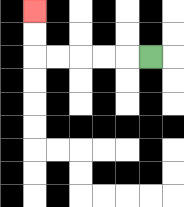{'start': '[6, 2]', 'end': '[1, 0]', 'path_directions': 'L,L,L,L,L,U,U', 'path_coordinates': '[[6, 2], [5, 2], [4, 2], [3, 2], [2, 2], [1, 2], [1, 1], [1, 0]]'}